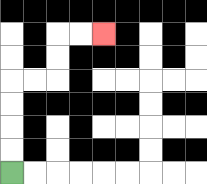{'start': '[0, 7]', 'end': '[4, 1]', 'path_directions': 'U,U,U,U,R,R,U,U,R,R', 'path_coordinates': '[[0, 7], [0, 6], [0, 5], [0, 4], [0, 3], [1, 3], [2, 3], [2, 2], [2, 1], [3, 1], [4, 1]]'}